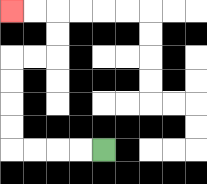{'start': '[4, 6]', 'end': '[0, 0]', 'path_directions': 'L,L,L,L,U,U,U,U,R,R,U,U,L,L', 'path_coordinates': '[[4, 6], [3, 6], [2, 6], [1, 6], [0, 6], [0, 5], [0, 4], [0, 3], [0, 2], [1, 2], [2, 2], [2, 1], [2, 0], [1, 0], [0, 0]]'}